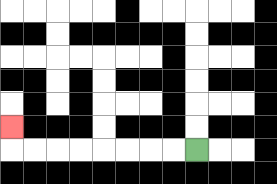{'start': '[8, 6]', 'end': '[0, 5]', 'path_directions': 'L,L,L,L,L,L,L,L,U', 'path_coordinates': '[[8, 6], [7, 6], [6, 6], [5, 6], [4, 6], [3, 6], [2, 6], [1, 6], [0, 6], [0, 5]]'}